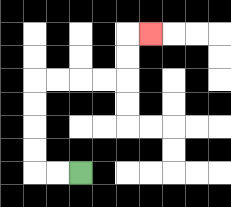{'start': '[3, 7]', 'end': '[6, 1]', 'path_directions': 'L,L,U,U,U,U,R,R,R,R,U,U,R', 'path_coordinates': '[[3, 7], [2, 7], [1, 7], [1, 6], [1, 5], [1, 4], [1, 3], [2, 3], [3, 3], [4, 3], [5, 3], [5, 2], [5, 1], [6, 1]]'}